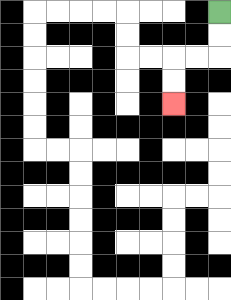{'start': '[9, 0]', 'end': '[7, 4]', 'path_directions': 'D,D,L,L,D,D', 'path_coordinates': '[[9, 0], [9, 1], [9, 2], [8, 2], [7, 2], [7, 3], [7, 4]]'}